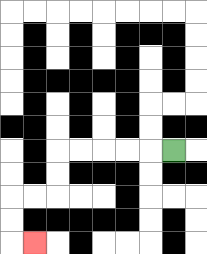{'start': '[7, 6]', 'end': '[1, 10]', 'path_directions': 'L,L,L,L,L,D,D,L,L,D,D,R', 'path_coordinates': '[[7, 6], [6, 6], [5, 6], [4, 6], [3, 6], [2, 6], [2, 7], [2, 8], [1, 8], [0, 8], [0, 9], [0, 10], [1, 10]]'}